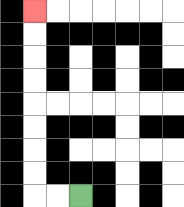{'start': '[3, 8]', 'end': '[1, 0]', 'path_directions': 'L,L,U,U,U,U,U,U,U,U', 'path_coordinates': '[[3, 8], [2, 8], [1, 8], [1, 7], [1, 6], [1, 5], [1, 4], [1, 3], [1, 2], [1, 1], [1, 0]]'}